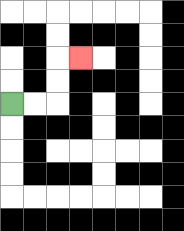{'start': '[0, 4]', 'end': '[3, 2]', 'path_directions': 'R,R,U,U,R', 'path_coordinates': '[[0, 4], [1, 4], [2, 4], [2, 3], [2, 2], [3, 2]]'}